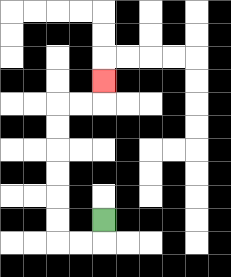{'start': '[4, 9]', 'end': '[4, 3]', 'path_directions': 'D,L,L,U,U,U,U,U,U,R,R,U', 'path_coordinates': '[[4, 9], [4, 10], [3, 10], [2, 10], [2, 9], [2, 8], [2, 7], [2, 6], [2, 5], [2, 4], [3, 4], [4, 4], [4, 3]]'}